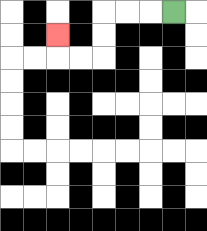{'start': '[7, 0]', 'end': '[2, 1]', 'path_directions': 'L,L,L,D,D,L,L,U', 'path_coordinates': '[[7, 0], [6, 0], [5, 0], [4, 0], [4, 1], [4, 2], [3, 2], [2, 2], [2, 1]]'}